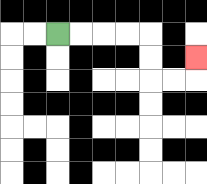{'start': '[2, 1]', 'end': '[8, 2]', 'path_directions': 'R,R,R,R,D,D,R,R,U', 'path_coordinates': '[[2, 1], [3, 1], [4, 1], [5, 1], [6, 1], [6, 2], [6, 3], [7, 3], [8, 3], [8, 2]]'}